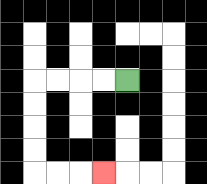{'start': '[5, 3]', 'end': '[4, 7]', 'path_directions': 'L,L,L,L,D,D,D,D,R,R,R', 'path_coordinates': '[[5, 3], [4, 3], [3, 3], [2, 3], [1, 3], [1, 4], [1, 5], [1, 6], [1, 7], [2, 7], [3, 7], [4, 7]]'}